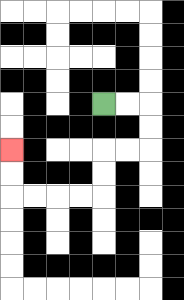{'start': '[4, 4]', 'end': '[0, 6]', 'path_directions': 'R,R,D,D,L,L,D,D,L,L,L,L,U,U', 'path_coordinates': '[[4, 4], [5, 4], [6, 4], [6, 5], [6, 6], [5, 6], [4, 6], [4, 7], [4, 8], [3, 8], [2, 8], [1, 8], [0, 8], [0, 7], [0, 6]]'}